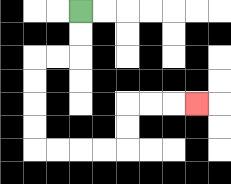{'start': '[3, 0]', 'end': '[8, 4]', 'path_directions': 'D,D,L,L,D,D,D,D,R,R,R,R,U,U,R,R,R', 'path_coordinates': '[[3, 0], [3, 1], [3, 2], [2, 2], [1, 2], [1, 3], [1, 4], [1, 5], [1, 6], [2, 6], [3, 6], [4, 6], [5, 6], [5, 5], [5, 4], [6, 4], [7, 4], [8, 4]]'}